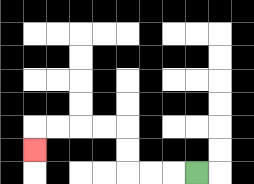{'start': '[8, 7]', 'end': '[1, 6]', 'path_directions': 'L,L,L,U,U,L,L,L,L,D', 'path_coordinates': '[[8, 7], [7, 7], [6, 7], [5, 7], [5, 6], [5, 5], [4, 5], [3, 5], [2, 5], [1, 5], [1, 6]]'}